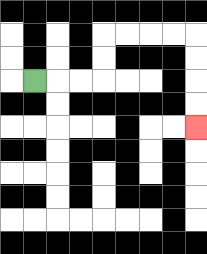{'start': '[1, 3]', 'end': '[8, 5]', 'path_directions': 'R,R,R,U,U,R,R,R,R,D,D,D,D', 'path_coordinates': '[[1, 3], [2, 3], [3, 3], [4, 3], [4, 2], [4, 1], [5, 1], [6, 1], [7, 1], [8, 1], [8, 2], [8, 3], [8, 4], [8, 5]]'}